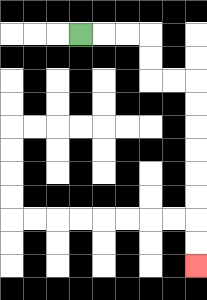{'start': '[3, 1]', 'end': '[8, 11]', 'path_directions': 'R,R,R,D,D,R,R,D,D,D,D,D,D,D,D', 'path_coordinates': '[[3, 1], [4, 1], [5, 1], [6, 1], [6, 2], [6, 3], [7, 3], [8, 3], [8, 4], [8, 5], [8, 6], [8, 7], [8, 8], [8, 9], [8, 10], [8, 11]]'}